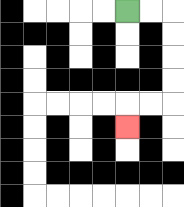{'start': '[5, 0]', 'end': '[5, 5]', 'path_directions': 'R,R,D,D,D,D,L,L,D', 'path_coordinates': '[[5, 0], [6, 0], [7, 0], [7, 1], [7, 2], [7, 3], [7, 4], [6, 4], [5, 4], [5, 5]]'}